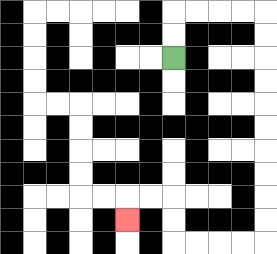{'start': '[7, 2]', 'end': '[5, 9]', 'path_directions': 'U,U,R,R,R,R,D,D,D,D,D,D,D,D,D,D,L,L,L,L,U,U,L,L,D', 'path_coordinates': '[[7, 2], [7, 1], [7, 0], [8, 0], [9, 0], [10, 0], [11, 0], [11, 1], [11, 2], [11, 3], [11, 4], [11, 5], [11, 6], [11, 7], [11, 8], [11, 9], [11, 10], [10, 10], [9, 10], [8, 10], [7, 10], [7, 9], [7, 8], [6, 8], [5, 8], [5, 9]]'}